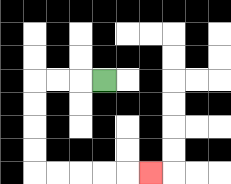{'start': '[4, 3]', 'end': '[6, 7]', 'path_directions': 'L,L,L,D,D,D,D,R,R,R,R,R', 'path_coordinates': '[[4, 3], [3, 3], [2, 3], [1, 3], [1, 4], [1, 5], [1, 6], [1, 7], [2, 7], [3, 7], [4, 7], [5, 7], [6, 7]]'}